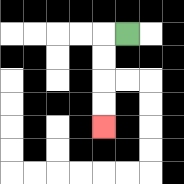{'start': '[5, 1]', 'end': '[4, 5]', 'path_directions': 'L,D,D,D,D', 'path_coordinates': '[[5, 1], [4, 1], [4, 2], [4, 3], [4, 4], [4, 5]]'}